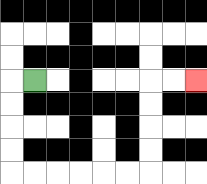{'start': '[1, 3]', 'end': '[8, 3]', 'path_directions': 'L,D,D,D,D,R,R,R,R,R,R,U,U,U,U,R,R', 'path_coordinates': '[[1, 3], [0, 3], [0, 4], [0, 5], [0, 6], [0, 7], [1, 7], [2, 7], [3, 7], [4, 7], [5, 7], [6, 7], [6, 6], [6, 5], [6, 4], [6, 3], [7, 3], [8, 3]]'}